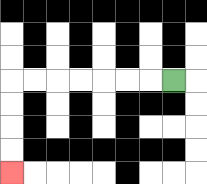{'start': '[7, 3]', 'end': '[0, 7]', 'path_directions': 'L,L,L,L,L,L,L,D,D,D,D', 'path_coordinates': '[[7, 3], [6, 3], [5, 3], [4, 3], [3, 3], [2, 3], [1, 3], [0, 3], [0, 4], [0, 5], [0, 6], [0, 7]]'}